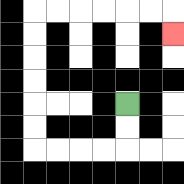{'start': '[5, 4]', 'end': '[7, 1]', 'path_directions': 'D,D,L,L,L,L,U,U,U,U,U,U,R,R,R,R,R,R,D', 'path_coordinates': '[[5, 4], [5, 5], [5, 6], [4, 6], [3, 6], [2, 6], [1, 6], [1, 5], [1, 4], [1, 3], [1, 2], [1, 1], [1, 0], [2, 0], [3, 0], [4, 0], [5, 0], [6, 0], [7, 0], [7, 1]]'}